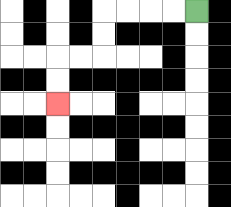{'start': '[8, 0]', 'end': '[2, 4]', 'path_directions': 'L,L,L,L,D,D,L,L,D,D', 'path_coordinates': '[[8, 0], [7, 0], [6, 0], [5, 0], [4, 0], [4, 1], [4, 2], [3, 2], [2, 2], [2, 3], [2, 4]]'}